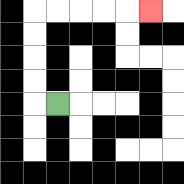{'start': '[2, 4]', 'end': '[6, 0]', 'path_directions': 'L,U,U,U,U,R,R,R,R,R', 'path_coordinates': '[[2, 4], [1, 4], [1, 3], [1, 2], [1, 1], [1, 0], [2, 0], [3, 0], [4, 0], [5, 0], [6, 0]]'}